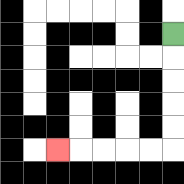{'start': '[7, 1]', 'end': '[2, 6]', 'path_directions': 'D,D,D,D,D,L,L,L,L,L', 'path_coordinates': '[[7, 1], [7, 2], [7, 3], [7, 4], [7, 5], [7, 6], [6, 6], [5, 6], [4, 6], [3, 6], [2, 6]]'}